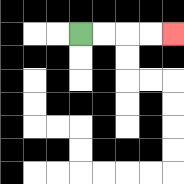{'start': '[3, 1]', 'end': '[7, 1]', 'path_directions': 'R,R,R,R', 'path_coordinates': '[[3, 1], [4, 1], [5, 1], [6, 1], [7, 1]]'}